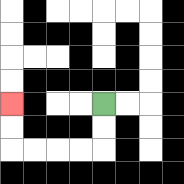{'start': '[4, 4]', 'end': '[0, 4]', 'path_directions': 'D,D,L,L,L,L,U,U', 'path_coordinates': '[[4, 4], [4, 5], [4, 6], [3, 6], [2, 6], [1, 6], [0, 6], [0, 5], [0, 4]]'}